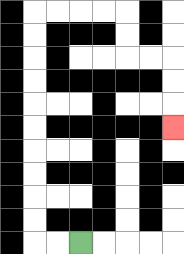{'start': '[3, 10]', 'end': '[7, 5]', 'path_directions': 'L,L,U,U,U,U,U,U,U,U,U,U,R,R,R,R,D,D,R,R,D,D,D', 'path_coordinates': '[[3, 10], [2, 10], [1, 10], [1, 9], [1, 8], [1, 7], [1, 6], [1, 5], [1, 4], [1, 3], [1, 2], [1, 1], [1, 0], [2, 0], [3, 0], [4, 0], [5, 0], [5, 1], [5, 2], [6, 2], [7, 2], [7, 3], [7, 4], [7, 5]]'}